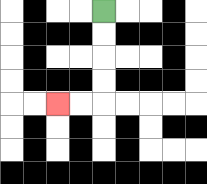{'start': '[4, 0]', 'end': '[2, 4]', 'path_directions': 'D,D,D,D,L,L', 'path_coordinates': '[[4, 0], [4, 1], [4, 2], [4, 3], [4, 4], [3, 4], [2, 4]]'}